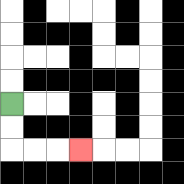{'start': '[0, 4]', 'end': '[3, 6]', 'path_directions': 'D,D,R,R,R', 'path_coordinates': '[[0, 4], [0, 5], [0, 6], [1, 6], [2, 6], [3, 6]]'}